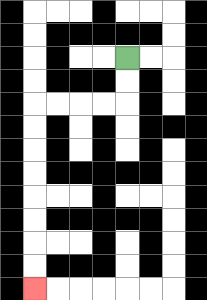{'start': '[5, 2]', 'end': '[1, 12]', 'path_directions': 'D,D,L,L,L,L,D,D,D,D,D,D,D,D', 'path_coordinates': '[[5, 2], [5, 3], [5, 4], [4, 4], [3, 4], [2, 4], [1, 4], [1, 5], [1, 6], [1, 7], [1, 8], [1, 9], [1, 10], [1, 11], [1, 12]]'}